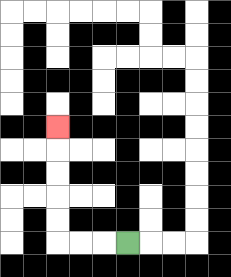{'start': '[5, 10]', 'end': '[2, 5]', 'path_directions': 'L,L,L,U,U,U,U,U', 'path_coordinates': '[[5, 10], [4, 10], [3, 10], [2, 10], [2, 9], [2, 8], [2, 7], [2, 6], [2, 5]]'}